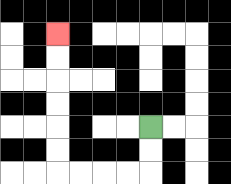{'start': '[6, 5]', 'end': '[2, 1]', 'path_directions': 'D,D,L,L,L,L,U,U,U,U,U,U', 'path_coordinates': '[[6, 5], [6, 6], [6, 7], [5, 7], [4, 7], [3, 7], [2, 7], [2, 6], [2, 5], [2, 4], [2, 3], [2, 2], [2, 1]]'}